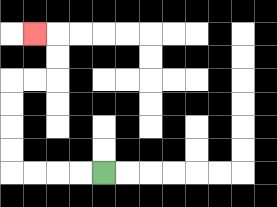{'start': '[4, 7]', 'end': '[1, 1]', 'path_directions': 'L,L,L,L,U,U,U,U,R,R,U,U,L', 'path_coordinates': '[[4, 7], [3, 7], [2, 7], [1, 7], [0, 7], [0, 6], [0, 5], [0, 4], [0, 3], [1, 3], [2, 3], [2, 2], [2, 1], [1, 1]]'}